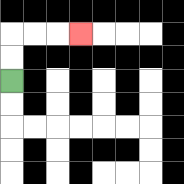{'start': '[0, 3]', 'end': '[3, 1]', 'path_directions': 'U,U,R,R,R', 'path_coordinates': '[[0, 3], [0, 2], [0, 1], [1, 1], [2, 1], [3, 1]]'}